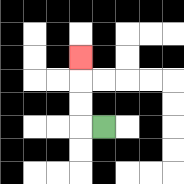{'start': '[4, 5]', 'end': '[3, 2]', 'path_directions': 'L,U,U,U', 'path_coordinates': '[[4, 5], [3, 5], [3, 4], [3, 3], [3, 2]]'}